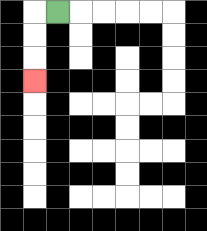{'start': '[2, 0]', 'end': '[1, 3]', 'path_directions': 'L,D,D,D', 'path_coordinates': '[[2, 0], [1, 0], [1, 1], [1, 2], [1, 3]]'}